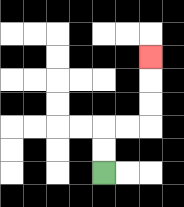{'start': '[4, 7]', 'end': '[6, 2]', 'path_directions': 'U,U,R,R,U,U,U', 'path_coordinates': '[[4, 7], [4, 6], [4, 5], [5, 5], [6, 5], [6, 4], [6, 3], [6, 2]]'}